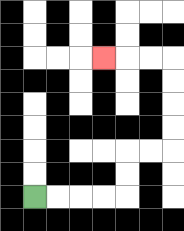{'start': '[1, 8]', 'end': '[4, 2]', 'path_directions': 'R,R,R,R,U,U,R,R,U,U,U,U,L,L,L', 'path_coordinates': '[[1, 8], [2, 8], [3, 8], [4, 8], [5, 8], [5, 7], [5, 6], [6, 6], [7, 6], [7, 5], [7, 4], [7, 3], [7, 2], [6, 2], [5, 2], [4, 2]]'}